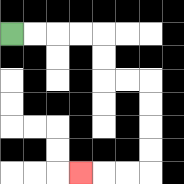{'start': '[0, 1]', 'end': '[3, 7]', 'path_directions': 'R,R,R,R,D,D,R,R,D,D,D,D,L,L,L', 'path_coordinates': '[[0, 1], [1, 1], [2, 1], [3, 1], [4, 1], [4, 2], [4, 3], [5, 3], [6, 3], [6, 4], [6, 5], [6, 6], [6, 7], [5, 7], [4, 7], [3, 7]]'}